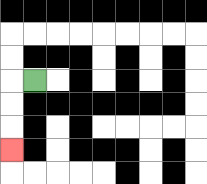{'start': '[1, 3]', 'end': '[0, 6]', 'path_directions': 'L,D,D,D', 'path_coordinates': '[[1, 3], [0, 3], [0, 4], [0, 5], [0, 6]]'}